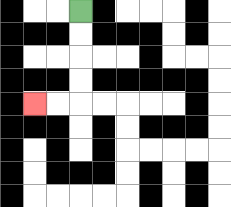{'start': '[3, 0]', 'end': '[1, 4]', 'path_directions': 'D,D,D,D,L,L', 'path_coordinates': '[[3, 0], [3, 1], [3, 2], [3, 3], [3, 4], [2, 4], [1, 4]]'}